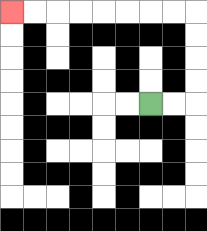{'start': '[6, 4]', 'end': '[0, 0]', 'path_directions': 'R,R,U,U,U,U,L,L,L,L,L,L,L,L', 'path_coordinates': '[[6, 4], [7, 4], [8, 4], [8, 3], [8, 2], [8, 1], [8, 0], [7, 0], [6, 0], [5, 0], [4, 0], [3, 0], [2, 0], [1, 0], [0, 0]]'}